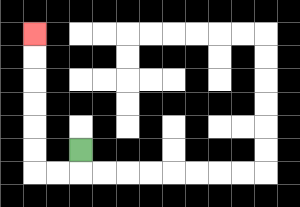{'start': '[3, 6]', 'end': '[1, 1]', 'path_directions': 'D,L,L,U,U,U,U,U,U', 'path_coordinates': '[[3, 6], [3, 7], [2, 7], [1, 7], [1, 6], [1, 5], [1, 4], [1, 3], [1, 2], [1, 1]]'}